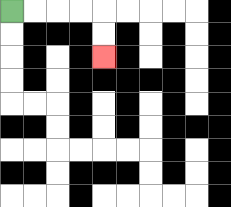{'start': '[0, 0]', 'end': '[4, 2]', 'path_directions': 'R,R,R,R,D,D', 'path_coordinates': '[[0, 0], [1, 0], [2, 0], [3, 0], [4, 0], [4, 1], [4, 2]]'}